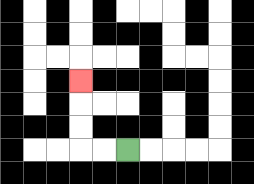{'start': '[5, 6]', 'end': '[3, 3]', 'path_directions': 'L,L,U,U,U', 'path_coordinates': '[[5, 6], [4, 6], [3, 6], [3, 5], [3, 4], [3, 3]]'}